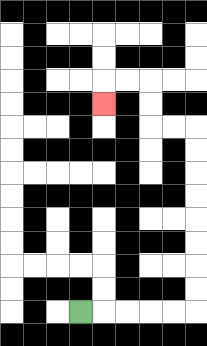{'start': '[3, 13]', 'end': '[4, 4]', 'path_directions': 'R,R,R,R,R,U,U,U,U,U,U,U,U,L,L,U,U,L,L,D', 'path_coordinates': '[[3, 13], [4, 13], [5, 13], [6, 13], [7, 13], [8, 13], [8, 12], [8, 11], [8, 10], [8, 9], [8, 8], [8, 7], [8, 6], [8, 5], [7, 5], [6, 5], [6, 4], [6, 3], [5, 3], [4, 3], [4, 4]]'}